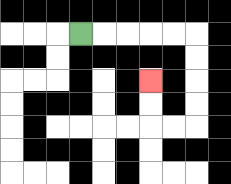{'start': '[3, 1]', 'end': '[6, 3]', 'path_directions': 'R,R,R,R,R,D,D,D,D,L,L,U,U', 'path_coordinates': '[[3, 1], [4, 1], [5, 1], [6, 1], [7, 1], [8, 1], [8, 2], [8, 3], [8, 4], [8, 5], [7, 5], [6, 5], [6, 4], [6, 3]]'}